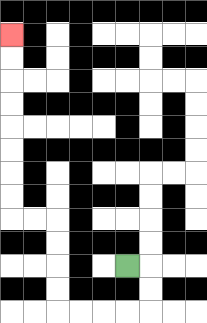{'start': '[5, 11]', 'end': '[0, 1]', 'path_directions': 'R,D,D,L,L,L,L,U,U,U,U,L,L,U,U,U,U,U,U,U,U', 'path_coordinates': '[[5, 11], [6, 11], [6, 12], [6, 13], [5, 13], [4, 13], [3, 13], [2, 13], [2, 12], [2, 11], [2, 10], [2, 9], [1, 9], [0, 9], [0, 8], [0, 7], [0, 6], [0, 5], [0, 4], [0, 3], [0, 2], [0, 1]]'}